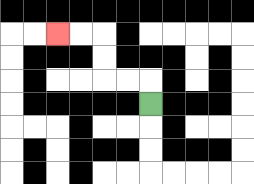{'start': '[6, 4]', 'end': '[2, 1]', 'path_directions': 'U,L,L,U,U,L,L', 'path_coordinates': '[[6, 4], [6, 3], [5, 3], [4, 3], [4, 2], [4, 1], [3, 1], [2, 1]]'}